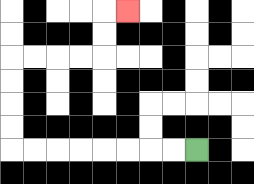{'start': '[8, 6]', 'end': '[5, 0]', 'path_directions': 'L,L,L,L,L,L,L,L,U,U,U,U,R,R,R,R,U,U,R', 'path_coordinates': '[[8, 6], [7, 6], [6, 6], [5, 6], [4, 6], [3, 6], [2, 6], [1, 6], [0, 6], [0, 5], [0, 4], [0, 3], [0, 2], [1, 2], [2, 2], [3, 2], [4, 2], [4, 1], [4, 0], [5, 0]]'}